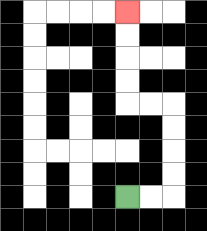{'start': '[5, 8]', 'end': '[5, 0]', 'path_directions': 'R,R,U,U,U,U,L,L,U,U,U,U', 'path_coordinates': '[[5, 8], [6, 8], [7, 8], [7, 7], [7, 6], [7, 5], [7, 4], [6, 4], [5, 4], [5, 3], [5, 2], [5, 1], [5, 0]]'}